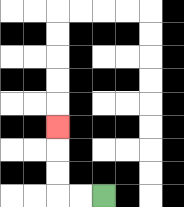{'start': '[4, 8]', 'end': '[2, 5]', 'path_directions': 'L,L,U,U,U', 'path_coordinates': '[[4, 8], [3, 8], [2, 8], [2, 7], [2, 6], [2, 5]]'}